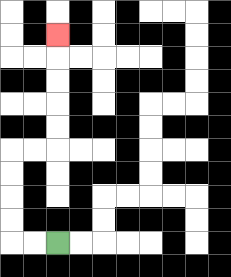{'start': '[2, 10]', 'end': '[2, 1]', 'path_directions': 'L,L,U,U,U,U,R,R,U,U,U,U,U', 'path_coordinates': '[[2, 10], [1, 10], [0, 10], [0, 9], [0, 8], [0, 7], [0, 6], [1, 6], [2, 6], [2, 5], [2, 4], [2, 3], [2, 2], [2, 1]]'}